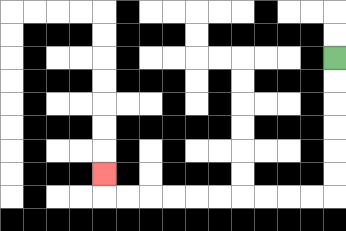{'start': '[14, 2]', 'end': '[4, 7]', 'path_directions': 'D,D,D,D,D,D,L,L,L,L,L,L,L,L,L,L,U', 'path_coordinates': '[[14, 2], [14, 3], [14, 4], [14, 5], [14, 6], [14, 7], [14, 8], [13, 8], [12, 8], [11, 8], [10, 8], [9, 8], [8, 8], [7, 8], [6, 8], [5, 8], [4, 8], [4, 7]]'}